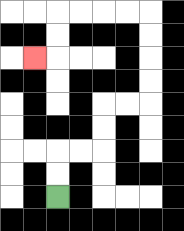{'start': '[2, 8]', 'end': '[1, 2]', 'path_directions': 'U,U,R,R,U,U,R,R,U,U,U,U,L,L,L,L,D,D,L', 'path_coordinates': '[[2, 8], [2, 7], [2, 6], [3, 6], [4, 6], [4, 5], [4, 4], [5, 4], [6, 4], [6, 3], [6, 2], [6, 1], [6, 0], [5, 0], [4, 0], [3, 0], [2, 0], [2, 1], [2, 2], [1, 2]]'}